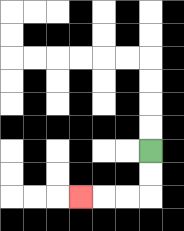{'start': '[6, 6]', 'end': '[3, 8]', 'path_directions': 'D,D,L,L,L', 'path_coordinates': '[[6, 6], [6, 7], [6, 8], [5, 8], [4, 8], [3, 8]]'}